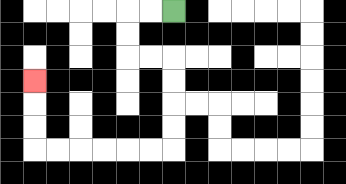{'start': '[7, 0]', 'end': '[1, 3]', 'path_directions': 'L,L,D,D,R,R,D,D,D,D,L,L,L,L,L,L,U,U,U', 'path_coordinates': '[[7, 0], [6, 0], [5, 0], [5, 1], [5, 2], [6, 2], [7, 2], [7, 3], [7, 4], [7, 5], [7, 6], [6, 6], [5, 6], [4, 6], [3, 6], [2, 6], [1, 6], [1, 5], [1, 4], [1, 3]]'}